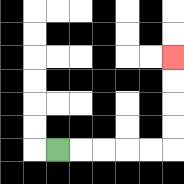{'start': '[2, 6]', 'end': '[7, 2]', 'path_directions': 'R,R,R,R,R,U,U,U,U', 'path_coordinates': '[[2, 6], [3, 6], [4, 6], [5, 6], [6, 6], [7, 6], [7, 5], [7, 4], [7, 3], [7, 2]]'}